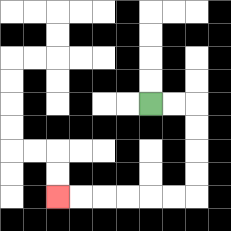{'start': '[6, 4]', 'end': '[2, 8]', 'path_directions': 'R,R,D,D,D,D,L,L,L,L,L,L', 'path_coordinates': '[[6, 4], [7, 4], [8, 4], [8, 5], [8, 6], [8, 7], [8, 8], [7, 8], [6, 8], [5, 8], [4, 8], [3, 8], [2, 8]]'}